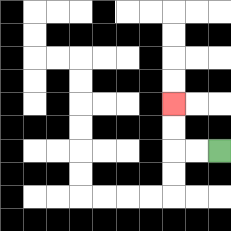{'start': '[9, 6]', 'end': '[7, 4]', 'path_directions': 'L,L,U,U', 'path_coordinates': '[[9, 6], [8, 6], [7, 6], [7, 5], [7, 4]]'}